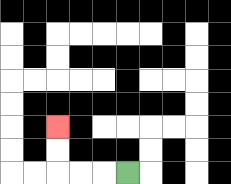{'start': '[5, 7]', 'end': '[2, 5]', 'path_directions': 'L,L,L,U,U', 'path_coordinates': '[[5, 7], [4, 7], [3, 7], [2, 7], [2, 6], [2, 5]]'}